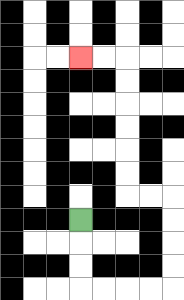{'start': '[3, 9]', 'end': '[3, 2]', 'path_directions': 'D,D,D,R,R,R,R,U,U,U,U,L,L,U,U,U,U,U,U,L,L', 'path_coordinates': '[[3, 9], [3, 10], [3, 11], [3, 12], [4, 12], [5, 12], [6, 12], [7, 12], [7, 11], [7, 10], [7, 9], [7, 8], [6, 8], [5, 8], [5, 7], [5, 6], [5, 5], [5, 4], [5, 3], [5, 2], [4, 2], [3, 2]]'}